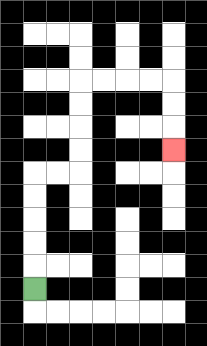{'start': '[1, 12]', 'end': '[7, 6]', 'path_directions': 'U,U,U,U,U,R,R,U,U,U,U,R,R,R,R,D,D,D', 'path_coordinates': '[[1, 12], [1, 11], [1, 10], [1, 9], [1, 8], [1, 7], [2, 7], [3, 7], [3, 6], [3, 5], [3, 4], [3, 3], [4, 3], [5, 3], [6, 3], [7, 3], [7, 4], [7, 5], [7, 6]]'}